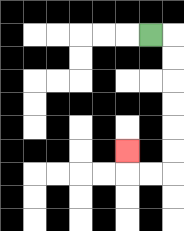{'start': '[6, 1]', 'end': '[5, 6]', 'path_directions': 'R,D,D,D,D,D,D,L,L,U', 'path_coordinates': '[[6, 1], [7, 1], [7, 2], [7, 3], [7, 4], [7, 5], [7, 6], [7, 7], [6, 7], [5, 7], [5, 6]]'}